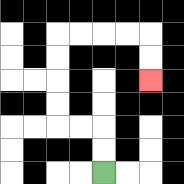{'start': '[4, 7]', 'end': '[6, 3]', 'path_directions': 'U,U,L,L,U,U,U,U,R,R,R,R,D,D', 'path_coordinates': '[[4, 7], [4, 6], [4, 5], [3, 5], [2, 5], [2, 4], [2, 3], [2, 2], [2, 1], [3, 1], [4, 1], [5, 1], [6, 1], [6, 2], [6, 3]]'}